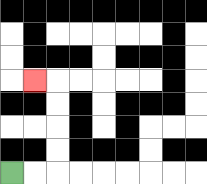{'start': '[0, 7]', 'end': '[1, 3]', 'path_directions': 'R,R,U,U,U,U,L', 'path_coordinates': '[[0, 7], [1, 7], [2, 7], [2, 6], [2, 5], [2, 4], [2, 3], [1, 3]]'}